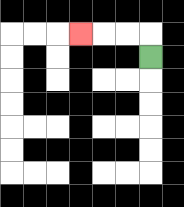{'start': '[6, 2]', 'end': '[3, 1]', 'path_directions': 'U,L,L,L', 'path_coordinates': '[[6, 2], [6, 1], [5, 1], [4, 1], [3, 1]]'}